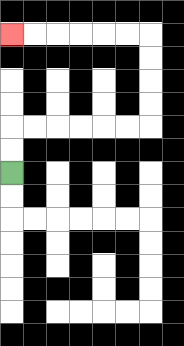{'start': '[0, 7]', 'end': '[0, 1]', 'path_directions': 'U,U,R,R,R,R,R,R,U,U,U,U,L,L,L,L,L,L', 'path_coordinates': '[[0, 7], [0, 6], [0, 5], [1, 5], [2, 5], [3, 5], [4, 5], [5, 5], [6, 5], [6, 4], [6, 3], [6, 2], [6, 1], [5, 1], [4, 1], [3, 1], [2, 1], [1, 1], [0, 1]]'}